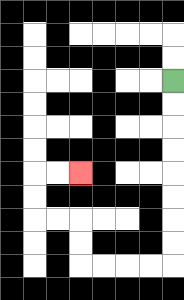{'start': '[7, 3]', 'end': '[3, 7]', 'path_directions': 'D,D,D,D,D,D,D,D,L,L,L,L,U,U,L,L,U,U,R,R', 'path_coordinates': '[[7, 3], [7, 4], [7, 5], [7, 6], [7, 7], [7, 8], [7, 9], [7, 10], [7, 11], [6, 11], [5, 11], [4, 11], [3, 11], [3, 10], [3, 9], [2, 9], [1, 9], [1, 8], [1, 7], [2, 7], [3, 7]]'}